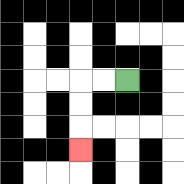{'start': '[5, 3]', 'end': '[3, 6]', 'path_directions': 'L,L,D,D,D', 'path_coordinates': '[[5, 3], [4, 3], [3, 3], [3, 4], [3, 5], [3, 6]]'}